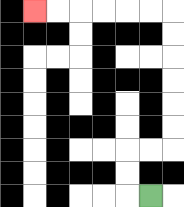{'start': '[6, 8]', 'end': '[1, 0]', 'path_directions': 'L,U,U,R,R,U,U,U,U,U,U,L,L,L,L,L,L', 'path_coordinates': '[[6, 8], [5, 8], [5, 7], [5, 6], [6, 6], [7, 6], [7, 5], [7, 4], [7, 3], [7, 2], [7, 1], [7, 0], [6, 0], [5, 0], [4, 0], [3, 0], [2, 0], [1, 0]]'}